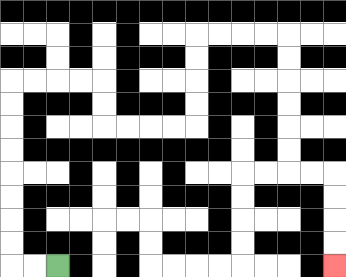{'start': '[2, 11]', 'end': '[14, 11]', 'path_directions': 'L,L,U,U,U,U,U,U,U,U,R,R,R,R,D,D,R,R,R,R,U,U,U,U,R,R,R,R,D,D,D,D,D,D,R,R,D,D,D,D', 'path_coordinates': '[[2, 11], [1, 11], [0, 11], [0, 10], [0, 9], [0, 8], [0, 7], [0, 6], [0, 5], [0, 4], [0, 3], [1, 3], [2, 3], [3, 3], [4, 3], [4, 4], [4, 5], [5, 5], [6, 5], [7, 5], [8, 5], [8, 4], [8, 3], [8, 2], [8, 1], [9, 1], [10, 1], [11, 1], [12, 1], [12, 2], [12, 3], [12, 4], [12, 5], [12, 6], [12, 7], [13, 7], [14, 7], [14, 8], [14, 9], [14, 10], [14, 11]]'}